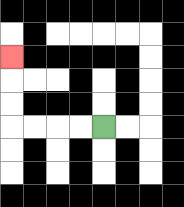{'start': '[4, 5]', 'end': '[0, 2]', 'path_directions': 'L,L,L,L,U,U,U', 'path_coordinates': '[[4, 5], [3, 5], [2, 5], [1, 5], [0, 5], [0, 4], [0, 3], [0, 2]]'}